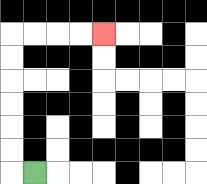{'start': '[1, 7]', 'end': '[4, 1]', 'path_directions': 'L,U,U,U,U,U,U,R,R,R,R', 'path_coordinates': '[[1, 7], [0, 7], [0, 6], [0, 5], [0, 4], [0, 3], [0, 2], [0, 1], [1, 1], [2, 1], [3, 1], [4, 1]]'}